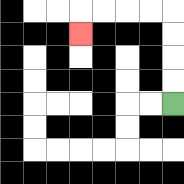{'start': '[7, 4]', 'end': '[3, 1]', 'path_directions': 'U,U,U,U,L,L,L,L,D', 'path_coordinates': '[[7, 4], [7, 3], [7, 2], [7, 1], [7, 0], [6, 0], [5, 0], [4, 0], [3, 0], [3, 1]]'}